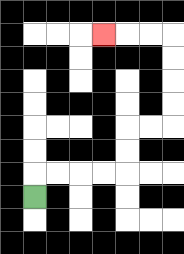{'start': '[1, 8]', 'end': '[4, 1]', 'path_directions': 'U,R,R,R,R,U,U,R,R,U,U,U,U,L,L,L', 'path_coordinates': '[[1, 8], [1, 7], [2, 7], [3, 7], [4, 7], [5, 7], [5, 6], [5, 5], [6, 5], [7, 5], [7, 4], [7, 3], [7, 2], [7, 1], [6, 1], [5, 1], [4, 1]]'}